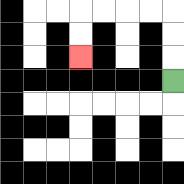{'start': '[7, 3]', 'end': '[3, 2]', 'path_directions': 'U,U,U,L,L,L,L,D,D', 'path_coordinates': '[[7, 3], [7, 2], [7, 1], [7, 0], [6, 0], [5, 0], [4, 0], [3, 0], [3, 1], [3, 2]]'}